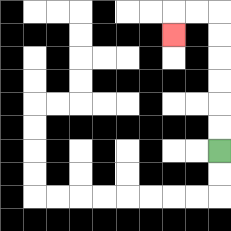{'start': '[9, 6]', 'end': '[7, 1]', 'path_directions': 'U,U,U,U,U,U,L,L,D', 'path_coordinates': '[[9, 6], [9, 5], [9, 4], [9, 3], [9, 2], [9, 1], [9, 0], [8, 0], [7, 0], [7, 1]]'}